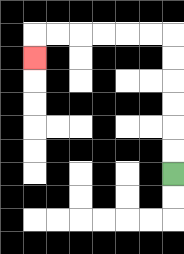{'start': '[7, 7]', 'end': '[1, 2]', 'path_directions': 'U,U,U,U,U,U,L,L,L,L,L,L,D', 'path_coordinates': '[[7, 7], [7, 6], [7, 5], [7, 4], [7, 3], [7, 2], [7, 1], [6, 1], [5, 1], [4, 1], [3, 1], [2, 1], [1, 1], [1, 2]]'}